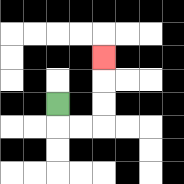{'start': '[2, 4]', 'end': '[4, 2]', 'path_directions': 'D,R,R,U,U,U', 'path_coordinates': '[[2, 4], [2, 5], [3, 5], [4, 5], [4, 4], [4, 3], [4, 2]]'}